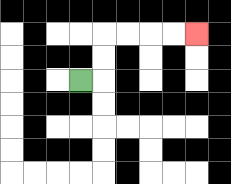{'start': '[3, 3]', 'end': '[8, 1]', 'path_directions': 'R,U,U,R,R,R,R', 'path_coordinates': '[[3, 3], [4, 3], [4, 2], [4, 1], [5, 1], [6, 1], [7, 1], [8, 1]]'}